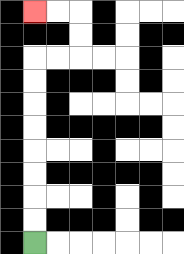{'start': '[1, 10]', 'end': '[1, 0]', 'path_directions': 'U,U,U,U,U,U,U,U,R,R,U,U,L,L', 'path_coordinates': '[[1, 10], [1, 9], [1, 8], [1, 7], [1, 6], [1, 5], [1, 4], [1, 3], [1, 2], [2, 2], [3, 2], [3, 1], [3, 0], [2, 0], [1, 0]]'}